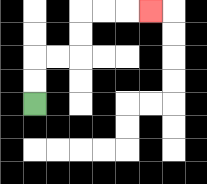{'start': '[1, 4]', 'end': '[6, 0]', 'path_directions': 'U,U,R,R,U,U,R,R,R', 'path_coordinates': '[[1, 4], [1, 3], [1, 2], [2, 2], [3, 2], [3, 1], [3, 0], [4, 0], [5, 0], [6, 0]]'}